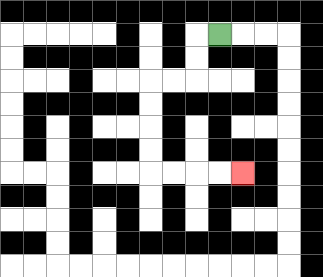{'start': '[9, 1]', 'end': '[10, 7]', 'path_directions': 'L,D,D,L,L,D,D,D,D,R,R,R,R', 'path_coordinates': '[[9, 1], [8, 1], [8, 2], [8, 3], [7, 3], [6, 3], [6, 4], [6, 5], [6, 6], [6, 7], [7, 7], [8, 7], [9, 7], [10, 7]]'}